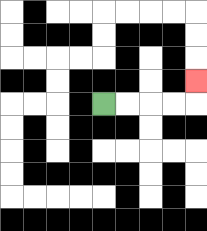{'start': '[4, 4]', 'end': '[8, 3]', 'path_directions': 'R,R,R,R,U', 'path_coordinates': '[[4, 4], [5, 4], [6, 4], [7, 4], [8, 4], [8, 3]]'}